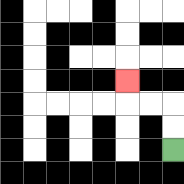{'start': '[7, 6]', 'end': '[5, 3]', 'path_directions': 'U,U,L,L,U', 'path_coordinates': '[[7, 6], [7, 5], [7, 4], [6, 4], [5, 4], [5, 3]]'}